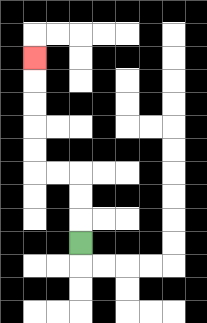{'start': '[3, 10]', 'end': '[1, 2]', 'path_directions': 'U,U,U,L,L,U,U,U,U,U', 'path_coordinates': '[[3, 10], [3, 9], [3, 8], [3, 7], [2, 7], [1, 7], [1, 6], [1, 5], [1, 4], [1, 3], [1, 2]]'}